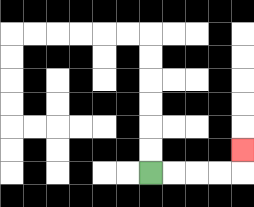{'start': '[6, 7]', 'end': '[10, 6]', 'path_directions': 'R,R,R,R,U', 'path_coordinates': '[[6, 7], [7, 7], [8, 7], [9, 7], [10, 7], [10, 6]]'}